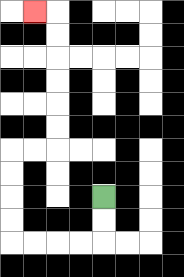{'start': '[4, 8]', 'end': '[1, 0]', 'path_directions': 'D,D,L,L,L,L,U,U,U,U,R,R,U,U,U,U,U,U,L', 'path_coordinates': '[[4, 8], [4, 9], [4, 10], [3, 10], [2, 10], [1, 10], [0, 10], [0, 9], [0, 8], [0, 7], [0, 6], [1, 6], [2, 6], [2, 5], [2, 4], [2, 3], [2, 2], [2, 1], [2, 0], [1, 0]]'}